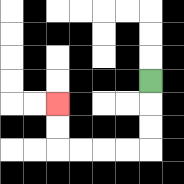{'start': '[6, 3]', 'end': '[2, 4]', 'path_directions': 'D,D,D,L,L,L,L,U,U', 'path_coordinates': '[[6, 3], [6, 4], [6, 5], [6, 6], [5, 6], [4, 6], [3, 6], [2, 6], [2, 5], [2, 4]]'}